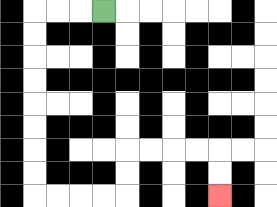{'start': '[4, 0]', 'end': '[9, 8]', 'path_directions': 'L,L,L,D,D,D,D,D,D,D,D,R,R,R,R,U,U,R,R,R,R,D,D', 'path_coordinates': '[[4, 0], [3, 0], [2, 0], [1, 0], [1, 1], [1, 2], [1, 3], [1, 4], [1, 5], [1, 6], [1, 7], [1, 8], [2, 8], [3, 8], [4, 8], [5, 8], [5, 7], [5, 6], [6, 6], [7, 6], [8, 6], [9, 6], [9, 7], [9, 8]]'}